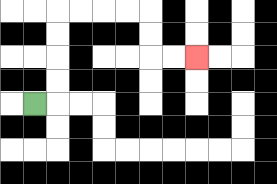{'start': '[1, 4]', 'end': '[8, 2]', 'path_directions': 'R,U,U,U,U,R,R,R,R,D,D,R,R', 'path_coordinates': '[[1, 4], [2, 4], [2, 3], [2, 2], [2, 1], [2, 0], [3, 0], [4, 0], [5, 0], [6, 0], [6, 1], [6, 2], [7, 2], [8, 2]]'}